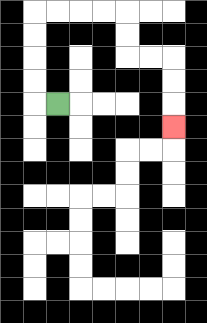{'start': '[2, 4]', 'end': '[7, 5]', 'path_directions': 'L,U,U,U,U,R,R,R,R,D,D,R,R,D,D,D', 'path_coordinates': '[[2, 4], [1, 4], [1, 3], [1, 2], [1, 1], [1, 0], [2, 0], [3, 0], [4, 0], [5, 0], [5, 1], [5, 2], [6, 2], [7, 2], [7, 3], [7, 4], [7, 5]]'}